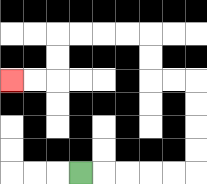{'start': '[3, 7]', 'end': '[0, 3]', 'path_directions': 'R,R,R,R,R,U,U,U,U,L,L,U,U,L,L,L,L,D,D,L,L', 'path_coordinates': '[[3, 7], [4, 7], [5, 7], [6, 7], [7, 7], [8, 7], [8, 6], [8, 5], [8, 4], [8, 3], [7, 3], [6, 3], [6, 2], [6, 1], [5, 1], [4, 1], [3, 1], [2, 1], [2, 2], [2, 3], [1, 3], [0, 3]]'}